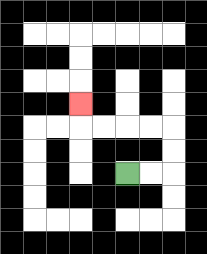{'start': '[5, 7]', 'end': '[3, 4]', 'path_directions': 'R,R,U,U,L,L,L,L,U', 'path_coordinates': '[[5, 7], [6, 7], [7, 7], [7, 6], [7, 5], [6, 5], [5, 5], [4, 5], [3, 5], [3, 4]]'}